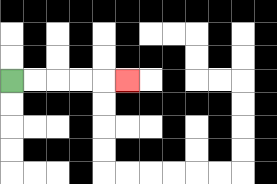{'start': '[0, 3]', 'end': '[5, 3]', 'path_directions': 'R,R,R,R,R', 'path_coordinates': '[[0, 3], [1, 3], [2, 3], [3, 3], [4, 3], [5, 3]]'}